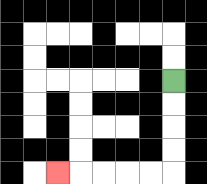{'start': '[7, 3]', 'end': '[2, 7]', 'path_directions': 'D,D,D,D,L,L,L,L,L', 'path_coordinates': '[[7, 3], [7, 4], [7, 5], [7, 6], [7, 7], [6, 7], [5, 7], [4, 7], [3, 7], [2, 7]]'}